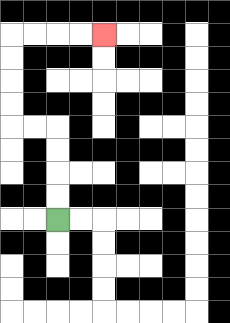{'start': '[2, 9]', 'end': '[4, 1]', 'path_directions': 'U,U,U,U,L,L,U,U,U,U,R,R,R,R', 'path_coordinates': '[[2, 9], [2, 8], [2, 7], [2, 6], [2, 5], [1, 5], [0, 5], [0, 4], [0, 3], [0, 2], [0, 1], [1, 1], [2, 1], [3, 1], [4, 1]]'}